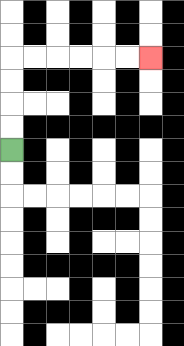{'start': '[0, 6]', 'end': '[6, 2]', 'path_directions': 'U,U,U,U,R,R,R,R,R,R', 'path_coordinates': '[[0, 6], [0, 5], [0, 4], [0, 3], [0, 2], [1, 2], [2, 2], [3, 2], [4, 2], [5, 2], [6, 2]]'}